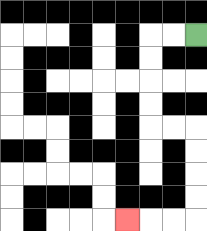{'start': '[8, 1]', 'end': '[5, 9]', 'path_directions': 'L,L,D,D,D,D,R,R,D,D,D,D,L,L,L', 'path_coordinates': '[[8, 1], [7, 1], [6, 1], [6, 2], [6, 3], [6, 4], [6, 5], [7, 5], [8, 5], [8, 6], [8, 7], [8, 8], [8, 9], [7, 9], [6, 9], [5, 9]]'}